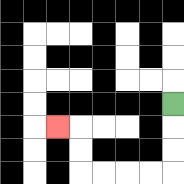{'start': '[7, 4]', 'end': '[2, 5]', 'path_directions': 'D,D,D,L,L,L,L,U,U,L', 'path_coordinates': '[[7, 4], [7, 5], [7, 6], [7, 7], [6, 7], [5, 7], [4, 7], [3, 7], [3, 6], [3, 5], [2, 5]]'}